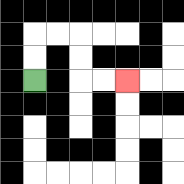{'start': '[1, 3]', 'end': '[5, 3]', 'path_directions': 'U,U,R,R,D,D,R,R', 'path_coordinates': '[[1, 3], [1, 2], [1, 1], [2, 1], [3, 1], [3, 2], [3, 3], [4, 3], [5, 3]]'}